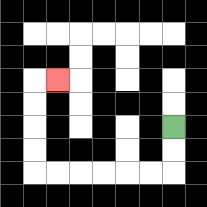{'start': '[7, 5]', 'end': '[2, 3]', 'path_directions': 'D,D,L,L,L,L,L,L,U,U,U,U,R', 'path_coordinates': '[[7, 5], [7, 6], [7, 7], [6, 7], [5, 7], [4, 7], [3, 7], [2, 7], [1, 7], [1, 6], [1, 5], [1, 4], [1, 3], [2, 3]]'}